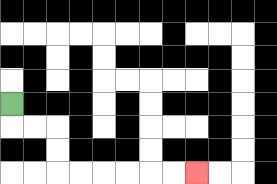{'start': '[0, 4]', 'end': '[8, 7]', 'path_directions': 'D,R,R,D,D,R,R,R,R,R,R', 'path_coordinates': '[[0, 4], [0, 5], [1, 5], [2, 5], [2, 6], [2, 7], [3, 7], [4, 7], [5, 7], [6, 7], [7, 7], [8, 7]]'}